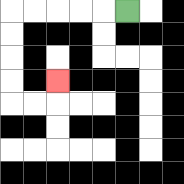{'start': '[5, 0]', 'end': '[2, 3]', 'path_directions': 'L,L,L,L,L,D,D,D,D,R,R,U', 'path_coordinates': '[[5, 0], [4, 0], [3, 0], [2, 0], [1, 0], [0, 0], [0, 1], [0, 2], [0, 3], [0, 4], [1, 4], [2, 4], [2, 3]]'}